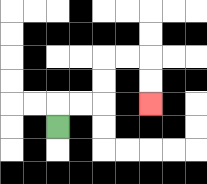{'start': '[2, 5]', 'end': '[6, 4]', 'path_directions': 'U,R,R,U,U,R,R,D,D', 'path_coordinates': '[[2, 5], [2, 4], [3, 4], [4, 4], [4, 3], [4, 2], [5, 2], [6, 2], [6, 3], [6, 4]]'}